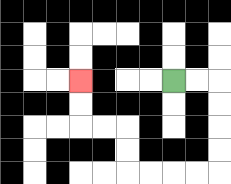{'start': '[7, 3]', 'end': '[3, 3]', 'path_directions': 'R,R,D,D,D,D,L,L,L,L,U,U,L,L,U,U', 'path_coordinates': '[[7, 3], [8, 3], [9, 3], [9, 4], [9, 5], [9, 6], [9, 7], [8, 7], [7, 7], [6, 7], [5, 7], [5, 6], [5, 5], [4, 5], [3, 5], [3, 4], [3, 3]]'}